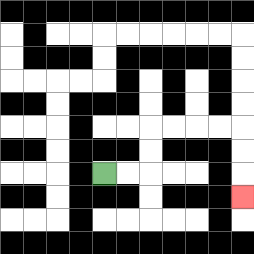{'start': '[4, 7]', 'end': '[10, 8]', 'path_directions': 'R,R,U,U,R,R,R,R,D,D,D', 'path_coordinates': '[[4, 7], [5, 7], [6, 7], [6, 6], [6, 5], [7, 5], [8, 5], [9, 5], [10, 5], [10, 6], [10, 7], [10, 8]]'}